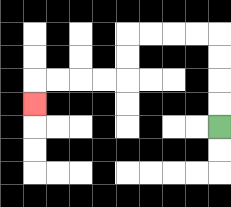{'start': '[9, 5]', 'end': '[1, 4]', 'path_directions': 'U,U,U,U,L,L,L,L,D,D,L,L,L,L,D', 'path_coordinates': '[[9, 5], [9, 4], [9, 3], [9, 2], [9, 1], [8, 1], [7, 1], [6, 1], [5, 1], [5, 2], [5, 3], [4, 3], [3, 3], [2, 3], [1, 3], [1, 4]]'}